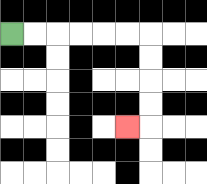{'start': '[0, 1]', 'end': '[5, 5]', 'path_directions': 'R,R,R,R,R,R,D,D,D,D,L', 'path_coordinates': '[[0, 1], [1, 1], [2, 1], [3, 1], [4, 1], [5, 1], [6, 1], [6, 2], [6, 3], [6, 4], [6, 5], [5, 5]]'}